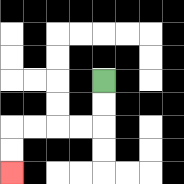{'start': '[4, 3]', 'end': '[0, 7]', 'path_directions': 'D,D,L,L,L,L,D,D', 'path_coordinates': '[[4, 3], [4, 4], [4, 5], [3, 5], [2, 5], [1, 5], [0, 5], [0, 6], [0, 7]]'}